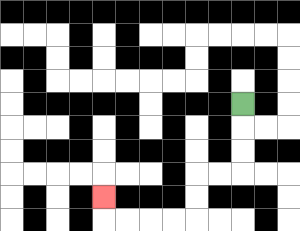{'start': '[10, 4]', 'end': '[4, 8]', 'path_directions': 'D,D,D,L,L,D,D,L,L,L,L,U', 'path_coordinates': '[[10, 4], [10, 5], [10, 6], [10, 7], [9, 7], [8, 7], [8, 8], [8, 9], [7, 9], [6, 9], [5, 9], [4, 9], [4, 8]]'}